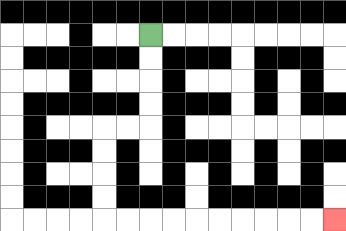{'start': '[6, 1]', 'end': '[14, 9]', 'path_directions': 'D,D,D,D,L,L,D,D,D,D,R,R,R,R,R,R,R,R,R,R', 'path_coordinates': '[[6, 1], [6, 2], [6, 3], [6, 4], [6, 5], [5, 5], [4, 5], [4, 6], [4, 7], [4, 8], [4, 9], [5, 9], [6, 9], [7, 9], [8, 9], [9, 9], [10, 9], [11, 9], [12, 9], [13, 9], [14, 9]]'}